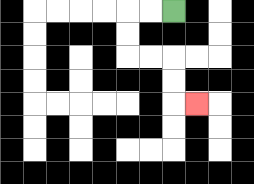{'start': '[7, 0]', 'end': '[8, 4]', 'path_directions': 'L,L,D,D,R,R,D,D,R', 'path_coordinates': '[[7, 0], [6, 0], [5, 0], [5, 1], [5, 2], [6, 2], [7, 2], [7, 3], [7, 4], [8, 4]]'}